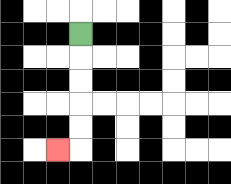{'start': '[3, 1]', 'end': '[2, 6]', 'path_directions': 'D,D,D,D,D,L', 'path_coordinates': '[[3, 1], [3, 2], [3, 3], [3, 4], [3, 5], [3, 6], [2, 6]]'}